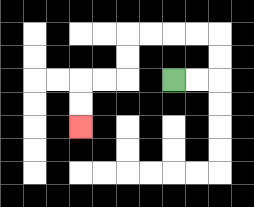{'start': '[7, 3]', 'end': '[3, 5]', 'path_directions': 'R,R,U,U,L,L,L,L,D,D,L,L,D,D', 'path_coordinates': '[[7, 3], [8, 3], [9, 3], [9, 2], [9, 1], [8, 1], [7, 1], [6, 1], [5, 1], [5, 2], [5, 3], [4, 3], [3, 3], [3, 4], [3, 5]]'}